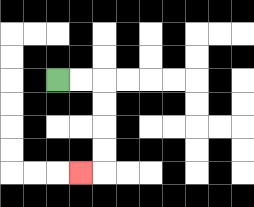{'start': '[2, 3]', 'end': '[3, 7]', 'path_directions': 'R,R,D,D,D,D,L', 'path_coordinates': '[[2, 3], [3, 3], [4, 3], [4, 4], [4, 5], [4, 6], [4, 7], [3, 7]]'}